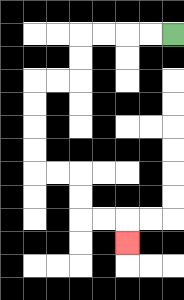{'start': '[7, 1]', 'end': '[5, 10]', 'path_directions': 'L,L,L,L,D,D,L,L,D,D,D,D,R,R,D,D,R,R,D', 'path_coordinates': '[[7, 1], [6, 1], [5, 1], [4, 1], [3, 1], [3, 2], [3, 3], [2, 3], [1, 3], [1, 4], [1, 5], [1, 6], [1, 7], [2, 7], [3, 7], [3, 8], [3, 9], [4, 9], [5, 9], [5, 10]]'}